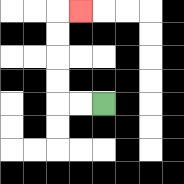{'start': '[4, 4]', 'end': '[3, 0]', 'path_directions': 'L,L,U,U,U,U,R', 'path_coordinates': '[[4, 4], [3, 4], [2, 4], [2, 3], [2, 2], [2, 1], [2, 0], [3, 0]]'}